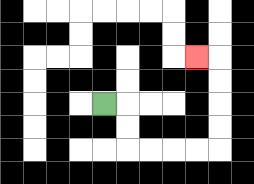{'start': '[4, 4]', 'end': '[8, 2]', 'path_directions': 'R,D,D,R,R,R,R,U,U,U,U,L', 'path_coordinates': '[[4, 4], [5, 4], [5, 5], [5, 6], [6, 6], [7, 6], [8, 6], [9, 6], [9, 5], [9, 4], [9, 3], [9, 2], [8, 2]]'}